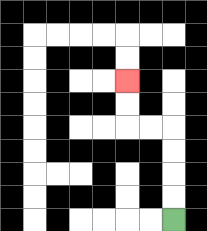{'start': '[7, 9]', 'end': '[5, 3]', 'path_directions': 'U,U,U,U,L,L,U,U', 'path_coordinates': '[[7, 9], [7, 8], [7, 7], [7, 6], [7, 5], [6, 5], [5, 5], [5, 4], [5, 3]]'}